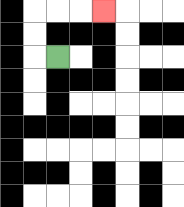{'start': '[2, 2]', 'end': '[4, 0]', 'path_directions': 'L,U,U,R,R,R', 'path_coordinates': '[[2, 2], [1, 2], [1, 1], [1, 0], [2, 0], [3, 0], [4, 0]]'}